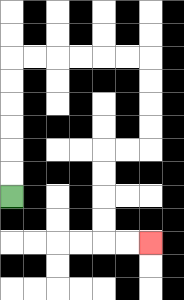{'start': '[0, 8]', 'end': '[6, 10]', 'path_directions': 'U,U,U,U,U,U,R,R,R,R,R,R,D,D,D,D,L,L,D,D,D,D,R,R', 'path_coordinates': '[[0, 8], [0, 7], [0, 6], [0, 5], [0, 4], [0, 3], [0, 2], [1, 2], [2, 2], [3, 2], [4, 2], [5, 2], [6, 2], [6, 3], [6, 4], [6, 5], [6, 6], [5, 6], [4, 6], [4, 7], [4, 8], [4, 9], [4, 10], [5, 10], [6, 10]]'}